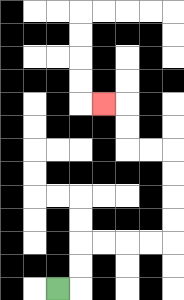{'start': '[2, 12]', 'end': '[4, 4]', 'path_directions': 'R,U,U,R,R,R,R,U,U,U,U,L,L,U,U,L', 'path_coordinates': '[[2, 12], [3, 12], [3, 11], [3, 10], [4, 10], [5, 10], [6, 10], [7, 10], [7, 9], [7, 8], [7, 7], [7, 6], [6, 6], [5, 6], [5, 5], [5, 4], [4, 4]]'}